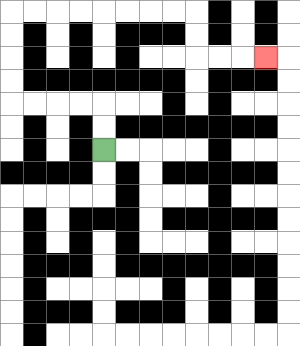{'start': '[4, 6]', 'end': '[11, 2]', 'path_directions': 'U,U,L,L,L,L,U,U,U,U,R,R,R,R,R,R,R,R,D,D,R,R,R', 'path_coordinates': '[[4, 6], [4, 5], [4, 4], [3, 4], [2, 4], [1, 4], [0, 4], [0, 3], [0, 2], [0, 1], [0, 0], [1, 0], [2, 0], [3, 0], [4, 0], [5, 0], [6, 0], [7, 0], [8, 0], [8, 1], [8, 2], [9, 2], [10, 2], [11, 2]]'}